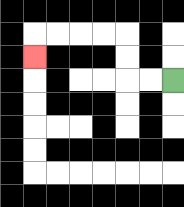{'start': '[7, 3]', 'end': '[1, 2]', 'path_directions': 'L,L,U,U,L,L,L,L,D', 'path_coordinates': '[[7, 3], [6, 3], [5, 3], [5, 2], [5, 1], [4, 1], [3, 1], [2, 1], [1, 1], [1, 2]]'}